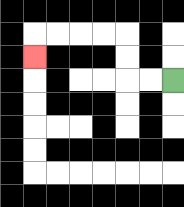{'start': '[7, 3]', 'end': '[1, 2]', 'path_directions': 'L,L,U,U,L,L,L,L,D', 'path_coordinates': '[[7, 3], [6, 3], [5, 3], [5, 2], [5, 1], [4, 1], [3, 1], [2, 1], [1, 1], [1, 2]]'}